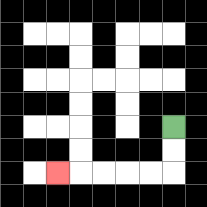{'start': '[7, 5]', 'end': '[2, 7]', 'path_directions': 'D,D,L,L,L,L,L', 'path_coordinates': '[[7, 5], [7, 6], [7, 7], [6, 7], [5, 7], [4, 7], [3, 7], [2, 7]]'}